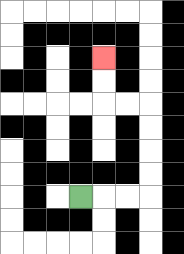{'start': '[3, 8]', 'end': '[4, 2]', 'path_directions': 'R,R,R,U,U,U,U,L,L,U,U', 'path_coordinates': '[[3, 8], [4, 8], [5, 8], [6, 8], [6, 7], [6, 6], [6, 5], [6, 4], [5, 4], [4, 4], [4, 3], [4, 2]]'}